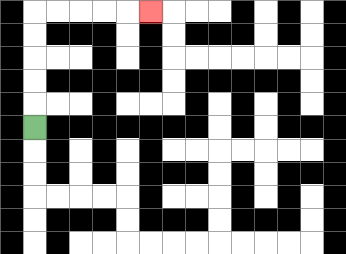{'start': '[1, 5]', 'end': '[6, 0]', 'path_directions': 'U,U,U,U,U,R,R,R,R,R', 'path_coordinates': '[[1, 5], [1, 4], [1, 3], [1, 2], [1, 1], [1, 0], [2, 0], [3, 0], [4, 0], [5, 0], [6, 0]]'}